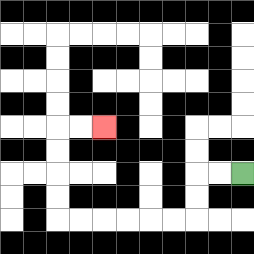{'start': '[10, 7]', 'end': '[4, 5]', 'path_directions': 'L,L,D,D,L,L,L,L,L,L,U,U,U,U,R,R', 'path_coordinates': '[[10, 7], [9, 7], [8, 7], [8, 8], [8, 9], [7, 9], [6, 9], [5, 9], [4, 9], [3, 9], [2, 9], [2, 8], [2, 7], [2, 6], [2, 5], [3, 5], [4, 5]]'}